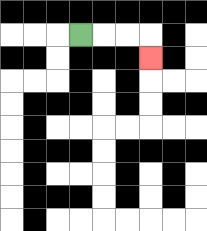{'start': '[3, 1]', 'end': '[6, 2]', 'path_directions': 'R,R,R,D', 'path_coordinates': '[[3, 1], [4, 1], [5, 1], [6, 1], [6, 2]]'}